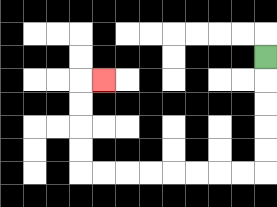{'start': '[11, 2]', 'end': '[4, 3]', 'path_directions': 'D,D,D,D,D,L,L,L,L,L,L,L,L,U,U,U,U,R', 'path_coordinates': '[[11, 2], [11, 3], [11, 4], [11, 5], [11, 6], [11, 7], [10, 7], [9, 7], [8, 7], [7, 7], [6, 7], [5, 7], [4, 7], [3, 7], [3, 6], [3, 5], [3, 4], [3, 3], [4, 3]]'}